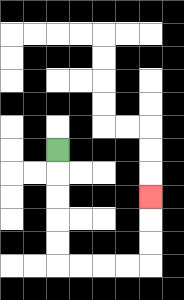{'start': '[2, 6]', 'end': '[6, 8]', 'path_directions': 'D,D,D,D,D,R,R,R,R,U,U,U', 'path_coordinates': '[[2, 6], [2, 7], [2, 8], [2, 9], [2, 10], [2, 11], [3, 11], [4, 11], [5, 11], [6, 11], [6, 10], [6, 9], [6, 8]]'}